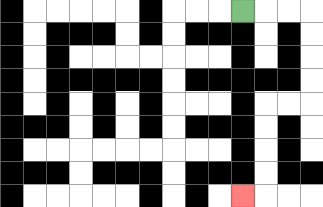{'start': '[10, 0]', 'end': '[10, 8]', 'path_directions': 'R,R,R,D,D,D,D,L,L,D,D,D,D,L', 'path_coordinates': '[[10, 0], [11, 0], [12, 0], [13, 0], [13, 1], [13, 2], [13, 3], [13, 4], [12, 4], [11, 4], [11, 5], [11, 6], [11, 7], [11, 8], [10, 8]]'}